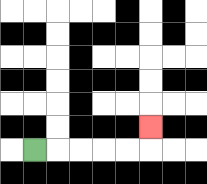{'start': '[1, 6]', 'end': '[6, 5]', 'path_directions': 'R,R,R,R,R,U', 'path_coordinates': '[[1, 6], [2, 6], [3, 6], [4, 6], [5, 6], [6, 6], [6, 5]]'}